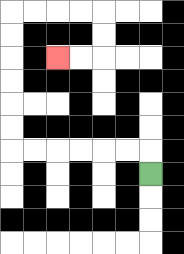{'start': '[6, 7]', 'end': '[2, 2]', 'path_directions': 'U,L,L,L,L,L,L,U,U,U,U,U,U,R,R,R,R,D,D,L,L', 'path_coordinates': '[[6, 7], [6, 6], [5, 6], [4, 6], [3, 6], [2, 6], [1, 6], [0, 6], [0, 5], [0, 4], [0, 3], [0, 2], [0, 1], [0, 0], [1, 0], [2, 0], [3, 0], [4, 0], [4, 1], [4, 2], [3, 2], [2, 2]]'}